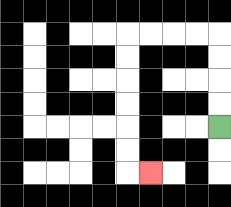{'start': '[9, 5]', 'end': '[6, 7]', 'path_directions': 'U,U,U,U,L,L,L,L,D,D,D,D,D,D,R', 'path_coordinates': '[[9, 5], [9, 4], [9, 3], [9, 2], [9, 1], [8, 1], [7, 1], [6, 1], [5, 1], [5, 2], [5, 3], [5, 4], [5, 5], [5, 6], [5, 7], [6, 7]]'}